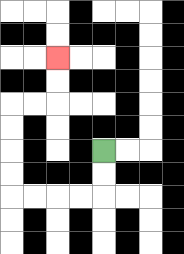{'start': '[4, 6]', 'end': '[2, 2]', 'path_directions': 'D,D,L,L,L,L,U,U,U,U,R,R,U,U', 'path_coordinates': '[[4, 6], [4, 7], [4, 8], [3, 8], [2, 8], [1, 8], [0, 8], [0, 7], [0, 6], [0, 5], [0, 4], [1, 4], [2, 4], [2, 3], [2, 2]]'}